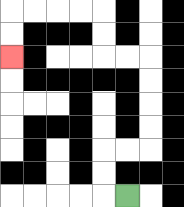{'start': '[5, 8]', 'end': '[0, 2]', 'path_directions': 'L,U,U,R,R,U,U,U,U,L,L,U,U,L,L,L,L,D,D', 'path_coordinates': '[[5, 8], [4, 8], [4, 7], [4, 6], [5, 6], [6, 6], [6, 5], [6, 4], [6, 3], [6, 2], [5, 2], [4, 2], [4, 1], [4, 0], [3, 0], [2, 0], [1, 0], [0, 0], [0, 1], [0, 2]]'}